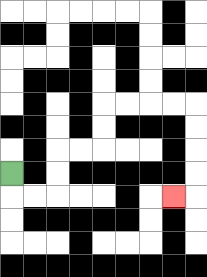{'start': '[0, 7]', 'end': '[7, 8]', 'path_directions': 'D,R,R,U,U,R,R,U,U,R,R,R,R,D,D,D,D,L', 'path_coordinates': '[[0, 7], [0, 8], [1, 8], [2, 8], [2, 7], [2, 6], [3, 6], [4, 6], [4, 5], [4, 4], [5, 4], [6, 4], [7, 4], [8, 4], [8, 5], [8, 6], [8, 7], [8, 8], [7, 8]]'}